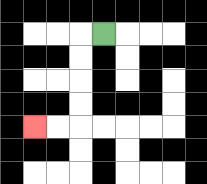{'start': '[4, 1]', 'end': '[1, 5]', 'path_directions': 'L,D,D,D,D,L,L', 'path_coordinates': '[[4, 1], [3, 1], [3, 2], [3, 3], [3, 4], [3, 5], [2, 5], [1, 5]]'}